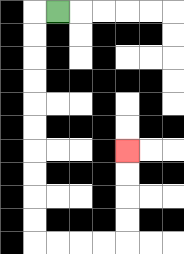{'start': '[2, 0]', 'end': '[5, 6]', 'path_directions': 'L,D,D,D,D,D,D,D,D,D,D,R,R,R,R,U,U,U,U', 'path_coordinates': '[[2, 0], [1, 0], [1, 1], [1, 2], [1, 3], [1, 4], [1, 5], [1, 6], [1, 7], [1, 8], [1, 9], [1, 10], [2, 10], [3, 10], [4, 10], [5, 10], [5, 9], [5, 8], [5, 7], [5, 6]]'}